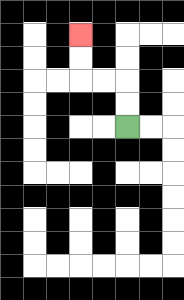{'start': '[5, 5]', 'end': '[3, 1]', 'path_directions': 'U,U,L,L,U,U', 'path_coordinates': '[[5, 5], [5, 4], [5, 3], [4, 3], [3, 3], [3, 2], [3, 1]]'}